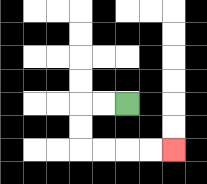{'start': '[5, 4]', 'end': '[7, 6]', 'path_directions': 'L,L,D,D,R,R,R,R', 'path_coordinates': '[[5, 4], [4, 4], [3, 4], [3, 5], [3, 6], [4, 6], [5, 6], [6, 6], [7, 6]]'}